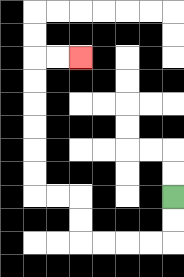{'start': '[7, 8]', 'end': '[3, 2]', 'path_directions': 'D,D,L,L,L,L,U,U,L,L,U,U,U,U,U,U,R,R', 'path_coordinates': '[[7, 8], [7, 9], [7, 10], [6, 10], [5, 10], [4, 10], [3, 10], [3, 9], [3, 8], [2, 8], [1, 8], [1, 7], [1, 6], [1, 5], [1, 4], [1, 3], [1, 2], [2, 2], [3, 2]]'}